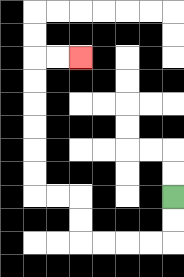{'start': '[7, 8]', 'end': '[3, 2]', 'path_directions': 'D,D,L,L,L,L,U,U,L,L,U,U,U,U,U,U,R,R', 'path_coordinates': '[[7, 8], [7, 9], [7, 10], [6, 10], [5, 10], [4, 10], [3, 10], [3, 9], [3, 8], [2, 8], [1, 8], [1, 7], [1, 6], [1, 5], [1, 4], [1, 3], [1, 2], [2, 2], [3, 2]]'}